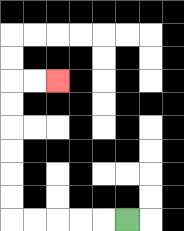{'start': '[5, 9]', 'end': '[2, 3]', 'path_directions': 'L,L,L,L,L,U,U,U,U,U,U,R,R', 'path_coordinates': '[[5, 9], [4, 9], [3, 9], [2, 9], [1, 9], [0, 9], [0, 8], [0, 7], [0, 6], [0, 5], [0, 4], [0, 3], [1, 3], [2, 3]]'}